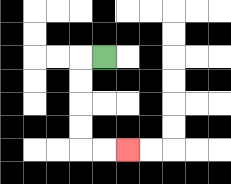{'start': '[4, 2]', 'end': '[5, 6]', 'path_directions': 'L,D,D,D,D,R,R', 'path_coordinates': '[[4, 2], [3, 2], [3, 3], [3, 4], [3, 5], [3, 6], [4, 6], [5, 6]]'}